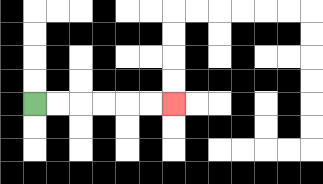{'start': '[1, 4]', 'end': '[7, 4]', 'path_directions': 'R,R,R,R,R,R', 'path_coordinates': '[[1, 4], [2, 4], [3, 4], [4, 4], [5, 4], [6, 4], [7, 4]]'}